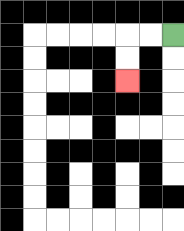{'start': '[7, 1]', 'end': '[5, 3]', 'path_directions': 'L,L,D,D', 'path_coordinates': '[[7, 1], [6, 1], [5, 1], [5, 2], [5, 3]]'}